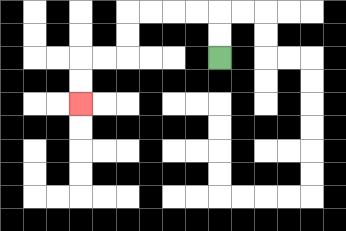{'start': '[9, 2]', 'end': '[3, 4]', 'path_directions': 'U,U,L,L,L,L,D,D,L,L,D,D', 'path_coordinates': '[[9, 2], [9, 1], [9, 0], [8, 0], [7, 0], [6, 0], [5, 0], [5, 1], [5, 2], [4, 2], [3, 2], [3, 3], [3, 4]]'}